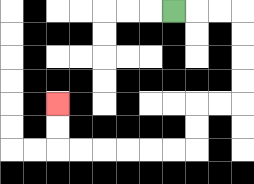{'start': '[7, 0]', 'end': '[2, 4]', 'path_directions': 'R,R,R,D,D,D,D,L,L,D,D,L,L,L,L,L,L,U,U', 'path_coordinates': '[[7, 0], [8, 0], [9, 0], [10, 0], [10, 1], [10, 2], [10, 3], [10, 4], [9, 4], [8, 4], [8, 5], [8, 6], [7, 6], [6, 6], [5, 6], [4, 6], [3, 6], [2, 6], [2, 5], [2, 4]]'}